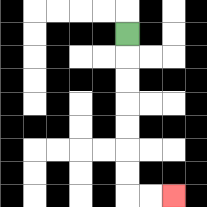{'start': '[5, 1]', 'end': '[7, 8]', 'path_directions': 'D,D,D,D,D,D,D,R,R', 'path_coordinates': '[[5, 1], [5, 2], [5, 3], [5, 4], [5, 5], [5, 6], [5, 7], [5, 8], [6, 8], [7, 8]]'}